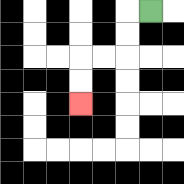{'start': '[6, 0]', 'end': '[3, 4]', 'path_directions': 'L,D,D,L,L,D,D', 'path_coordinates': '[[6, 0], [5, 0], [5, 1], [5, 2], [4, 2], [3, 2], [3, 3], [3, 4]]'}